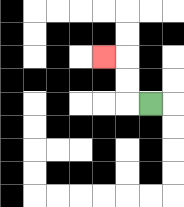{'start': '[6, 4]', 'end': '[4, 2]', 'path_directions': 'L,U,U,L', 'path_coordinates': '[[6, 4], [5, 4], [5, 3], [5, 2], [4, 2]]'}